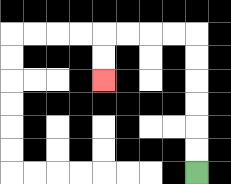{'start': '[8, 7]', 'end': '[4, 3]', 'path_directions': 'U,U,U,U,U,U,L,L,L,L,D,D', 'path_coordinates': '[[8, 7], [8, 6], [8, 5], [8, 4], [8, 3], [8, 2], [8, 1], [7, 1], [6, 1], [5, 1], [4, 1], [4, 2], [4, 3]]'}